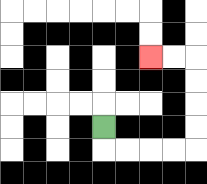{'start': '[4, 5]', 'end': '[6, 2]', 'path_directions': 'D,R,R,R,R,U,U,U,U,L,L', 'path_coordinates': '[[4, 5], [4, 6], [5, 6], [6, 6], [7, 6], [8, 6], [8, 5], [8, 4], [8, 3], [8, 2], [7, 2], [6, 2]]'}